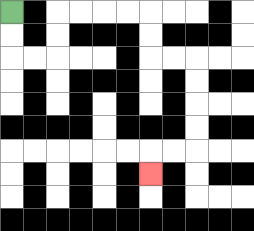{'start': '[0, 0]', 'end': '[6, 7]', 'path_directions': 'D,D,R,R,U,U,R,R,R,R,D,D,R,R,D,D,D,D,L,L,D', 'path_coordinates': '[[0, 0], [0, 1], [0, 2], [1, 2], [2, 2], [2, 1], [2, 0], [3, 0], [4, 0], [5, 0], [6, 0], [6, 1], [6, 2], [7, 2], [8, 2], [8, 3], [8, 4], [8, 5], [8, 6], [7, 6], [6, 6], [6, 7]]'}